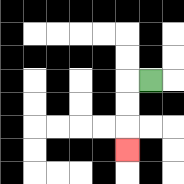{'start': '[6, 3]', 'end': '[5, 6]', 'path_directions': 'L,D,D,D', 'path_coordinates': '[[6, 3], [5, 3], [5, 4], [5, 5], [5, 6]]'}